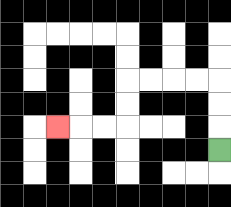{'start': '[9, 6]', 'end': '[2, 5]', 'path_directions': 'U,U,U,L,L,L,L,D,D,L,L,L', 'path_coordinates': '[[9, 6], [9, 5], [9, 4], [9, 3], [8, 3], [7, 3], [6, 3], [5, 3], [5, 4], [5, 5], [4, 5], [3, 5], [2, 5]]'}